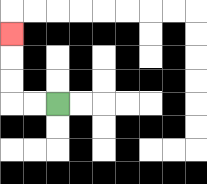{'start': '[2, 4]', 'end': '[0, 1]', 'path_directions': 'L,L,U,U,U', 'path_coordinates': '[[2, 4], [1, 4], [0, 4], [0, 3], [0, 2], [0, 1]]'}